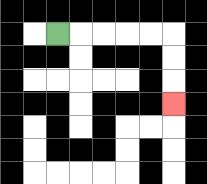{'start': '[2, 1]', 'end': '[7, 4]', 'path_directions': 'R,R,R,R,R,D,D,D', 'path_coordinates': '[[2, 1], [3, 1], [4, 1], [5, 1], [6, 1], [7, 1], [7, 2], [7, 3], [7, 4]]'}